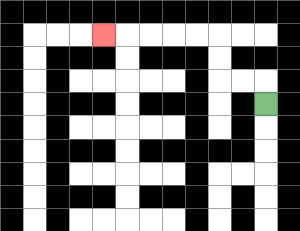{'start': '[11, 4]', 'end': '[4, 1]', 'path_directions': 'U,L,L,U,U,L,L,L,L,L', 'path_coordinates': '[[11, 4], [11, 3], [10, 3], [9, 3], [9, 2], [9, 1], [8, 1], [7, 1], [6, 1], [5, 1], [4, 1]]'}